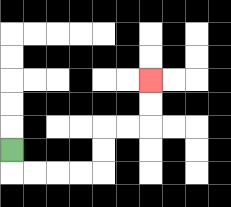{'start': '[0, 6]', 'end': '[6, 3]', 'path_directions': 'D,R,R,R,R,U,U,R,R,U,U', 'path_coordinates': '[[0, 6], [0, 7], [1, 7], [2, 7], [3, 7], [4, 7], [4, 6], [4, 5], [5, 5], [6, 5], [6, 4], [6, 3]]'}